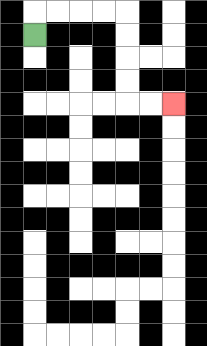{'start': '[1, 1]', 'end': '[7, 4]', 'path_directions': 'U,R,R,R,R,D,D,D,D,R,R', 'path_coordinates': '[[1, 1], [1, 0], [2, 0], [3, 0], [4, 0], [5, 0], [5, 1], [5, 2], [5, 3], [5, 4], [6, 4], [7, 4]]'}